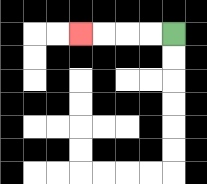{'start': '[7, 1]', 'end': '[3, 1]', 'path_directions': 'L,L,L,L', 'path_coordinates': '[[7, 1], [6, 1], [5, 1], [4, 1], [3, 1]]'}